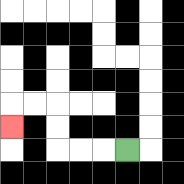{'start': '[5, 6]', 'end': '[0, 5]', 'path_directions': 'L,L,L,U,U,L,L,D', 'path_coordinates': '[[5, 6], [4, 6], [3, 6], [2, 6], [2, 5], [2, 4], [1, 4], [0, 4], [0, 5]]'}